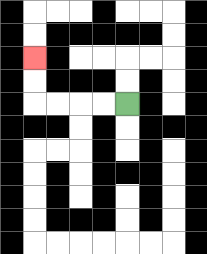{'start': '[5, 4]', 'end': '[1, 2]', 'path_directions': 'L,L,L,L,U,U', 'path_coordinates': '[[5, 4], [4, 4], [3, 4], [2, 4], [1, 4], [1, 3], [1, 2]]'}